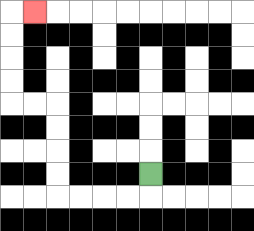{'start': '[6, 7]', 'end': '[1, 0]', 'path_directions': 'D,L,L,L,L,U,U,U,U,L,L,U,U,U,U,R', 'path_coordinates': '[[6, 7], [6, 8], [5, 8], [4, 8], [3, 8], [2, 8], [2, 7], [2, 6], [2, 5], [2, 4], [1, 4], [0, 4], [0, 3], [0, 2], [0, 1], [0, 0], [1, 0]]'}